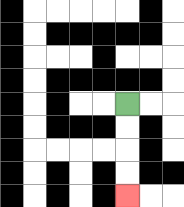{'start': '[5, 4]', 'end': '[5, 8]', 'path_directions': 'D,D,D,D', 'path_coordinates': '[[5, 4], [5, 5], [5, 6], [5, 7], [5, 8]]'}